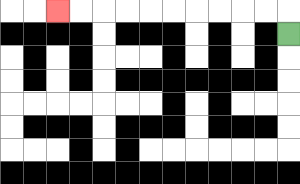{'start': '[12, 1]', 'end': '[2, 0]', 'path_directions': 'U,L,L,L,L,L,L,L,L,L,L', 'path_coordinates': '[[12, 1], [12, 0], [11, 0], [10, 0], [9, 0], [8, 0], [7, 0], [6, 0], [5, 0], [4, 0], [3, 0], [2, 0]]'}